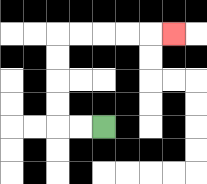{'start': '[4, 5]', 'end': '[7, 1]', 'path_directions': 'L,L,U,U,U,U,R,R,R,R,R', 'path_coordinates': '[[4, 5], [3, 5], [2, 5], [2, 4], [2, 3], [2, 2], [2, 1], [3, 1], [4, 1], [5, 1], [6, 1], [7, 1]]'}